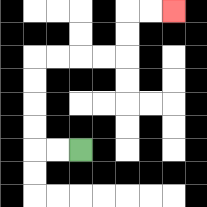{'start': '[3, 6]', 'end': '[7, 0]', 'path_directions': 'L,L,U,U,U,U,R,R,R,R,U,U,R,R', 'path_coordinates': '[[3, 6], [2, 6], [1, 6], [1, 5], [1, 4], [1, 3], [1, 2], [2, 2], [3, 2], [4, 2], [5, 2], [5, 1], [5, 0], [6, 0], [7, 0]]'}